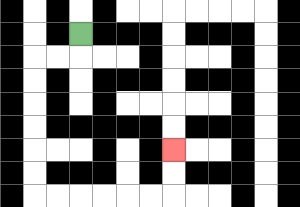{'start': '[3, 1]', 'end': '[7, 6]', 'path_directions': 'D,L,L,D,D,D,D,D,D,R,R,R,R,R,R,U,U', 'path_coordinates': '[[3, 1], [3, 2], [2, 2], [1, 2], [1, 3], [1, 4], [1, 5], [1, 6], [1, 7], [1, 8], [2, 8], [3, 8], [4, 8], [5, 8], [6, 8], [7, 8], [7, 7], [7, 6]]'}